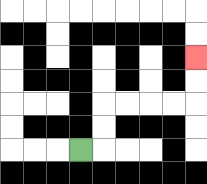{'start': '[3, 6]', 'end': '[8, 2]', 'path_directions': 'R,U,U,R,R,R,R,U,U', 'path_coordinates': '[[3, 6], [4, 6], [4, 5], [4, 4], [5, 4], [6, 4], [7, 4], [8, 4], [8, 3], [8, 2]]'}